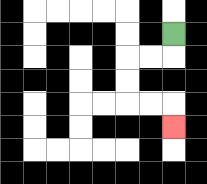{'start': '[7, 1]', 'end': '[7, 5]', 'path_directions': 'D,L,L,D,D,R,R,D', 'path_coordinates': '[[7, 1], [7, 2], [6, 2], [5, 2], [5, 3], [5, 4], [6, 4], [7, 4], [7, 5]]'}